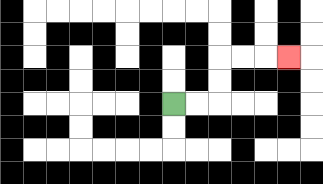{'start': '[7, 4]', 'end': '[12, 2]', 'path_directions': 'R,R,U,U,R,R,R', 'path_coordinates': '[[7, 4], [8, 4], [9, 4], [9, 3], [9, 2], [10, 2], [11, 2], [12, 2]]'}